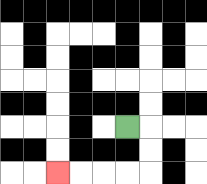{'start': '[5, 5]', 'end': '[2, 7]', 'path_directions': 'R,D,D,L,L,L,L', 'path_coordinates': '[[5, 5], [6, 5], [6, 6], [6, 7], [5, 7], [4, 7], [3, 7], [2, 7]]'}